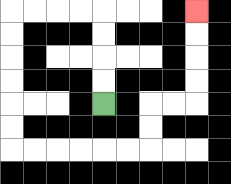{'start': '[4, 4]', 'end': '[8, 0]', 'path_directions': 'U,U,U,U,L,L,L,L,D,D,D,D,D,D,R,R,R,R,R,R,U,U,R,R,U,U,U,U', 'path_coordinates': '[[4, 4], [4, 3], [4, 2], [4, 1], [4, 0], [3, 0], [2, 0], [1, 0], [0, 0], [0, 1], [0, 2], [0, 3], [0, 4], [0, 5], [0, 6], [1, 6], [2, 6], [3, 6], [4, 6], [5, 6], [6, 6], [6, 5], [6, 4], [7, 4], [8, 4], [8, 3], [8, 2], [8, 1], [8, 0]]'}